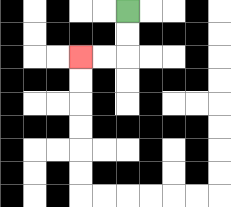{'start': '[5, 0]', 'end': '[3, 2]', 'path_directions': 'D,D,L,L', 'path_coordinates': '[[5, 0], [5, 1], [5, 2], [4, 2], [3, 2]]'}